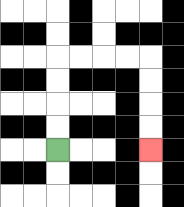{'start': '[2, 6]', 'end': '[6, 6]', 'path_directions': 'U,U,U,U,R,R,R,R,D,D,D,D', 'path_coordinates': '[[2, 6], [2, 5], [2, 4], [2, 3], [2, 2], [3, 2], [4, 2], [5, 2], [6, 2], [6, 3], [6, 4], [6, 5], [6, 6]]'}